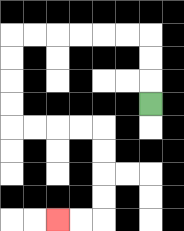{'start': '[6, 4]', 'end': '[2, 9]', 'path_directions': 'U,U,U,L,L,L,L,L,L,D,D,D,D,R,R,R,R,D,D,D,D,L,L', 'path_coordinates': '[[6, 4], [6, 3], [6, 2], [6, 1], [5, 1], [4, 1], [3, 1], [2, 1], [1, 1], [0, 1], [0, 2], [0, 3], [0, 4], [0, 5], [1, 5], [2, 5], [3, 5], [4, 5], [4, 6], [4, 7], [4, 8], [4, 9], [3, 9], [2, 9]]'}